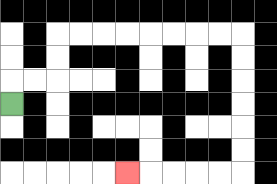{'start': '[0, 4]', 'end': '[5, 7]', 'path_directions': 'U,R,R,U,U,R,R,R,R,R,R,R,R,D,D,D,D,D,D,L,L,L,L,L', 'path_coordinates': '[[0, 4], [0, 3], [1, 3], [2, 3], [2, 2], [2, 1], [3, 1], [4, 1], [5, 1], [6, 1], [7, 1], [8, 1], [9, 1], [10, 1], [10, 2], [10, 3], [10, 4], [10, 5], [10, 6], [10, 7], [9, 7], [8, 7], [7, 7], [6, 7], [5, 7]]'}